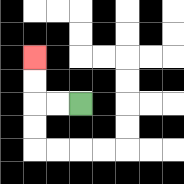{'start': '[3, 4]', 'end': '[1, 2]', 'path_directions': 'L,L,U,U', 'path_coordinates': '[[3, 4], [2, 4], [1, 4], [1, 3], [1, 2]]'}